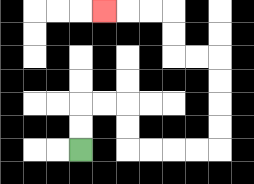{'start': '[3, 6]', 'end': '[4, 0]', 'path_directions': 'U,U,R,R,D,D,R,R,R,R,U,U,U,U,L,L,U,U,L,L,L', 'path_coordinates': '[[3, 6], [3, 5], [3, 4], [4, 4], [5, 4], [5, 5], [5, 6], [6, 6], [7, 6], [8, 6], [9, 6], [9, 5], [9, 4], [9, 3], [9, 2], [8, 2], [7, 2], [7, 1], [7, 0], [6, 0], [5, 0], [4, 0]]'}